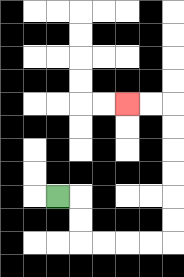{'start': '[2, 8]', 'end': '[5, 4]', 'path_directions': 'R,D,D,R,R,R,R,U,U,U,U,U,U,L,L', 'path_coordinates': '[[2, 8], [3, 8], [3, 9], [3, 10], [4, 10], [5, 10], [6, 10], [7, 10], [7, 9], [7, 8], [7, 7], [7, 6], [7, 5], [7, 4], [6, 4], [5, 4]]'}